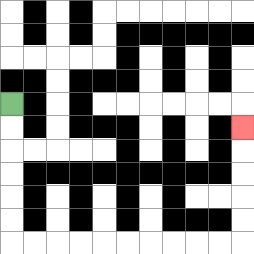{'start': '[0, 4]', 'end': '[10, 5]', 'path_directions': 'D,D,D,D,D,D,R,R,R,R,R,R,R,R,R,R,U,U,U,U,U', 'path_coordinates': '[[0, 4], [0, 5], [0, 6], [0, 7], [0, 8], [0, 9], [0, 10], [1, 10], [2, 10], [3, 10], [4, 10], [5, 10], [6, 10], [7, 10], [8, 10], [9, 10], [10, 10], [10, 9], [10, 8], [10, 7], [10, 6], [10, 5]]'}